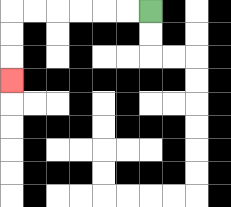{'start': '[6, 0]', 'end': '[0, 3]', 'path_directions': 'L,L,L,L,L,L,D,D,D', 'path_coordinates': '[[6, 0], [5, 0], [4, 0], [3, 0], [2, 0], [1, 0], [0, 0], [0, 1], [0, 2], [0, 3]]'}